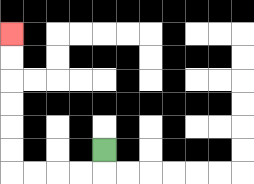{'start': '[4, 6]', 'end': '[0, 1]', 'path_directions': 'D,L,L,L,L,U,U,U,U,U,U', 'path_coordinates': '[[4, 6], [4, 7], [3, 7], [2, 7], [1, 7], [0, 7], [0, 6], [0, 5], [0, 4], [0, 3], [0, 2], [0, 1]]'}